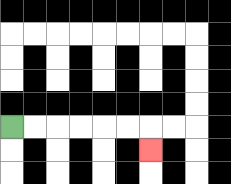{'start': '[0, 5]', 'end': '[6, 6]', 'path_directions': 'R,R,R,R,R,R,D', 'path_coordinates': '[[0, 5], [1, 5], [2, 5], [3, 5], [4, 5], [5, 5], [6, 5], [6, 6]]'}